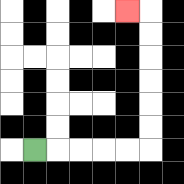{'start': '[1, 6]', 'end': '[5, 0]', 'path_directions': 'R,R,R,R,R,U,U,U,U,U,U,L', 'path_coordinates': '[[1, 6], [2, 6], [3, 6], [4, 6], [5, 6], [6, 6], [6, 5], [6, 4], [6, 3], [6, 2], [6, 1], [6, 0], [5, 0]]'}